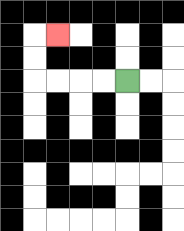{'start': '[5, 3]', 'end': '[2, 1]', 'path_directions': 'L,L,L,L,U,U,R', 'path_coordinates': '[[5, 3], [4, 3], [3, 3], [2, 3], [1, 3], [1, 2], [1, 1], [2, 1]]'}